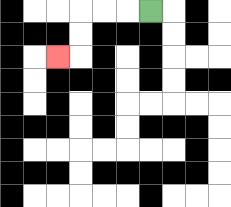{'start': '[6, 0]', 'end': '[2, 2]', 'path_directions': 'L,L,L,D,D,L', 'path_coordinates': '[[6, 0], [5, 0], [4, 0], [3, 0], [3, 1], [3, 2], [2, 2]]'}